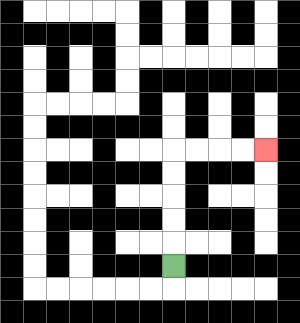{'start': '[7, 11]', 'end': '[11, 6]', 'path_directions': 'U,U,U,U,U,R,R,R,R', 'path_coordinates': '[[7, 11], [7, 10], [7, 9], [7, 8], [7, 7], [7, 6], [8, 6], [9, 6], [10, 6], [11, 6]]'}